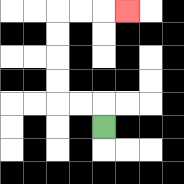{'start': '[4, 5]', 'end': '[5, 0]', 'path_directions': 'U,L,L,U,U,U,U,R,R,R', 'path_coordinates': '[[4, 5], [4, 4], [3, 4], [2, 4], [2, 3], [2, 2], [2, 1], [2, 0], [3, 0], [4, 0], [5, 0]]'}